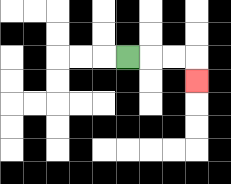{'start': '[5, 2]', 'end': '[8, 3]', 'path_directions': 'R,R,R,D', 'path_coordinates': '[[5, 2], [6, 2], [7, 2], [8, 2], [8, 3]]'}